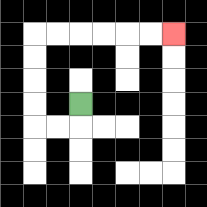{'start': '[3, 4]', 'end': '[7, 1]', 'path_directions': 'D,L,L,U,U,U,U,R,R,R,R,R,R', 'path_coordinates': '[[3, 4], [3, 5], [2, 5], [1, 5], [1, 4], [1, 3], [1, 2], [1, 1], [2, 1], [3, 1], [4, 1], [5, 1], [6, 1], [7, 1]]'}